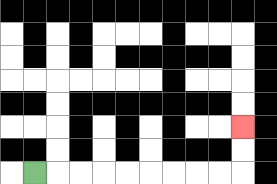{'start': '[1, 7]', 'end': '[10, 5]', 'path_directions': 'R,R,R,R,R,R,R,R,R,U,U', 'path_coordinates': '[[1, 7], [2, 7], [3, 7], [4, 7], [5, 7], [6, 7], [7, 7], [8, 7], [9, 7], [10, 7], [10, 6], [10, 5]]'}